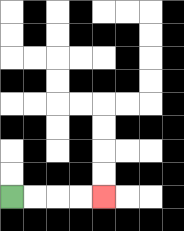{'start': '[0, 8]', 'end': '[4, 8]', 'path_directions': 'R,R,R,R', 'path_coordinates': '[[0, 8], [1, 8], [2, 8], [3, 8], [4, 8]]'}